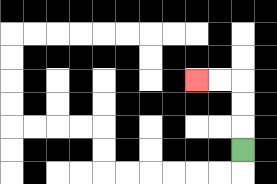{'start': '[10, 6]', 'end': '[8, 3]', 'path_directions': 'U,U,U,L,L', 'path_coordinates': '[[10, 6], [10, 5], [10, 4], [10, 3], [9, 3], [8, 3]]'}